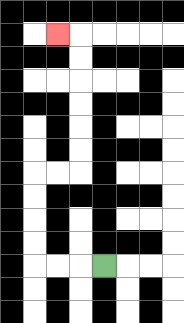{'start': '[4, 11]', 'end': '[2, 1]', 'path_directions': 'L,L,L,U,U,U,U,R,R,U,U,U,U,U,U,L', 'path_coordinates': '[[4, 11], [3, 11], [2, 11], [1, 11], [1, 10], [1, 9], [1, 8], [1, 7], [2, 7], [3, 7], [3, 6], [3, 5], [3, 4], [3, 3], [3, 2], [3, 1], [2, 1]]'}